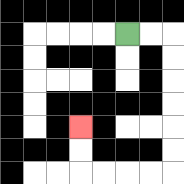{'start': '[5, 1]', 'end': '[3, 5]', 'path_directions': 'R,R,D,D,D,D,D,D,L,L,L,L,U,U', 'path_coordinates': '[[5, 1], [6, 1], [7, 1], [7, 2], [7, 3], [7, 4], [7, 5], [7, 6], [7, 7], [6, 7], [5, 7], [4, 7], [3, 7], [3, 6], [3, 5]]'}